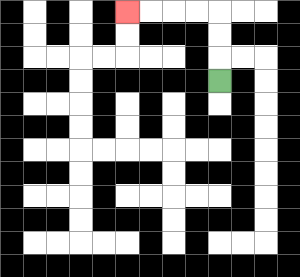{'start': '[9, 3]', 'end': '[5, 0]', 'path_directions': 'U,U,U,L,L,L,L', 'path_coordinates': '[[9, 3], [9, 2], [9, 1], [9, 0], [8, 0], [7, 0], [6, 0], [5, 0]]'}